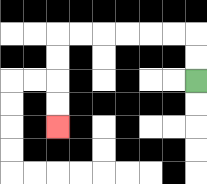{'start': '[8, 3]', 'end': '[2, 5]', 'path_directions': 'U,U,L,L,L,L,L,L,D,D,D,D', 'path_coordinates': '[[8, 3], [8, 2], [8, 1], [7, 1], [6, 1], [5, 1], [4, 1], [3, 1], [2, 1], [2, 2], [2, 3], [2, 4], [2, 5]]'}